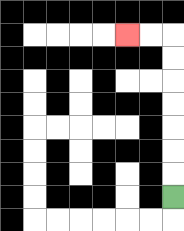{'start': '[7, 8]', 'end': '[5, 1]', 'path_directions': 'U,U,U,U,U,U,U,L,L', 'path_coordinates': '[[7, 8], [7, 7], [7, 6], [7, 5], [7, 4], [7, 3], [7, 2], [7, 1], [6, 1], [5, 1]]'}